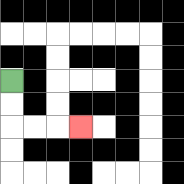{'start': '[0, 3]', 'end': '[3, 5]', 'path_directions': 'D,D,R,R,R', 'path_coordinates': '[[0, 3], [0, 4], [0, 5], [1, 5], [2, 5], [3, 5]]'}